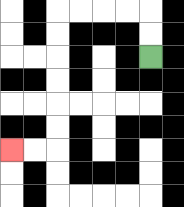{'start': '[6, 2]', 'end': '[0, 6]', 'path_directions': 'U,U,L,L,L,L,D,D,D,D,D,D,L,L', 'path_coordinates': '[[6, 2], [6, 1], [6, 0], [5, 0], [4, 0], [3, 0], [2, 0], [2, 1], [2, 2], [2, 3], [2, 4], [2, 5], [2, 6], [1, 6], [0, 6]]'}